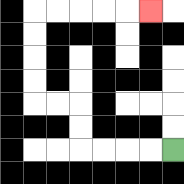{'start': '[7, 6]', 'end': '[6, 0]', 'path_directions': 'L,L,L,L,U,U,L,L,U,U,U,U,R,R,R,R,R', 'path_coordinates': '[[7, 6], [6, 6], [5, 6], [4, 6], [3, 6], [3, 5], [3, 4], [2, 4], [1, 4], [1, 3], [1, 2], [1, 1], [1, 0], [2, 0], [3, 0], [4, 0], [5, 0], [6, 0]]'}